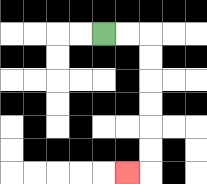{'start': '[4, 1]', 'end': '[5, 7]', 'path_directions': 'R,R,D,D,D,D,D,D,L', 'path_coordinates': '[[4, 1], [5, 1], [6, 1], [6, 2], [6, 3], [6, 4], [6, 5], [6, 6], [6, 7], [5, 7]]'}